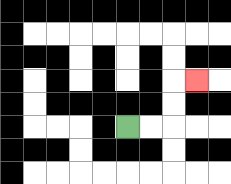{'start': '[5, 5]', 'end': '[8, 3]', 'path_directions': 'R,R,U,U,R', 'path_coordinates': '[[5, 5], [6, 5], [7, 5], [7, 4], [7, 3], [8, 3]]'}